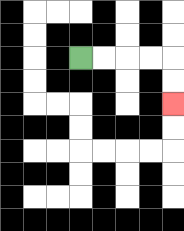{'start': '[3, 2]', 'end': '[7, 4]', 'path_directions': 'R,R,R,R,D,D', 'path_coordinates': '[[3, 2], [4, 2], [5, 2], [6, 2], [7, 2], [7, 3], [7, 4]]'}